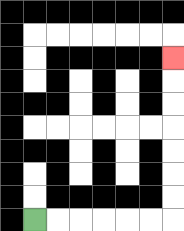{'start': '[1, 9]', 'end': '[7, 2]', 'path_directions': 'R,R,R,R,R,R,U,U,U,U,U,U,U', 'path_coordinates': '[[1, 9], [2, 9], [3, 9], [4, 9], [5, 9], [6, 9], [7, 9], [7, 8], [7, 7], [7, 6], [7, 5], [7, 4], [7, 3], [7, 2]]'}